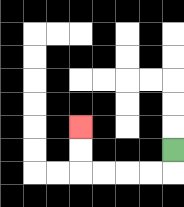{'start': '[7, 6]', 'end': '[3, 5]', 'path_directions': 'D,L,L,L,L,U,U', 'path_coordinates': '[[7, 6], [7, 7], [6, 7], [5, 7], [4, 7], [3, 7], [3, 6], [3, 5]]'}